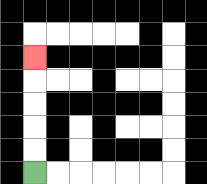{'start': '[1, 7]', 'end': '[1, 2]', 'path_directions': 'U,U,U,U,U', 'path_coordinates': '[[1, 7], [1, 6], [1, 5], [1, 4], [1, 3], [1, 2]]'}